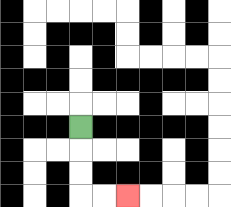{'start': '[3, 5]', 'end': '[5, 8]', 'path_directions': 'D,D,D,R,R', 'path_coordinates': '[[3, 5], [3, 6], [3, 7], [3, 8], [4, 8], [5, 8]]'}